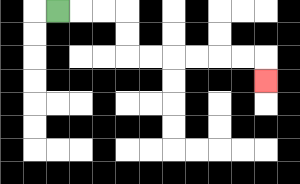{'start': '[2, 0]', 'end': '[11, 3]', 'path_directions': 'R,R,R,D,D,R,R,R,R,R,R,D', 'path_coordinates': '[[2, 0], [3, 0], [4, 0], [5, 0], [5, 1], [5, 2], [6, 2], [7, 2], [8, 2], [9, 2], [10, 2], [11, 2], [11, 3]]'}